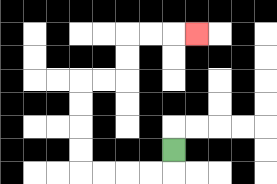{'start': '[7, 6]', 'end': '[8, 1]', 'path_directions': 'D,L,L,L,L,U,U,U,U,R,R,U,U,R,R,R', 'path_coordinates': '[[7, 6], [7, 7], [6, 7], [5, 7], [4, 7], [3, 7], [3, 6], [3, 5], [3, 4], [3, 3], [4, 3], [5, 3], [5, 2], [5, 1], [6, 1], [7, 1], [8, 1]]'}